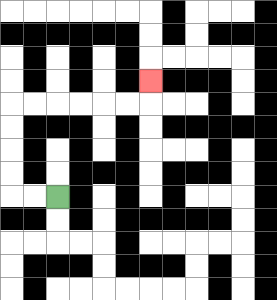{'start': '[2, 8]', 'end': '[6, 3]', 'path_directions': 'L,L,U,U,U,U,R,R,R,R,R,R,U', 'path_coordinates': '[[2, 8], [1, 8], [0, 8], [0, 7], [0, 6], [0, 5], [0, 4], [1, 4], [2, 4], [3, 4], [4, 4], [5, 4], [6, 4], [6, 3]]'}